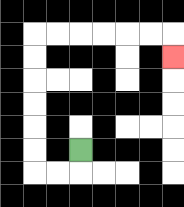{'start': '[3, 6]', 'end': '[7, 2]', 'path_directions': 'D,L,L,U,U,U,U,U,U,R,R,R,R,R,R,D', 'path_coordinates': '[[3, 6], [3, 7], [2, 7], [1, 7], [1, 6], [1, 5], [1, 4], [1, 3], [1, 2], [1, 1], [2, 1], [3, 1], [4, 1], [5, 1], [6, 1], [7, 1], [7, 2]]'}